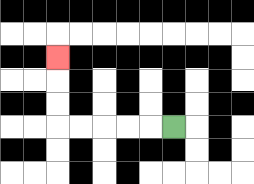{'start': '[7, 5]', 'end': '[2, 2]', 'path_directions': 'L,L,L,L,L,U,U,U', 'path_coordinates': '[[7, 5], [6, 5], [5, 5], [4, 5], [3, 5], [2, 5], [2, 4], [2, 3], [2, 2]]'}